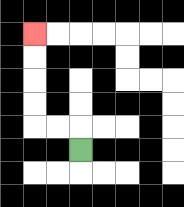{'start': '[3, 6]', 'end': '[1, 1]', 'path_directions': 'U,L,L,U,U,U,U', 'path_coordinates': '[[3, 6], [3, 5], [2, 5], [1, 5], [1, 4], [1, 3], [1, 2], [1, 1]]'}